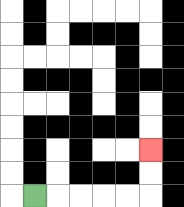{'start': '[1, 8]', 'end': '[6, 6]', 'path_directions': 'R,R,R,R,R,U,U', 'path_coordinates': '[[1, 8], [2, 8], [3, 8], [4, 8], [5, 8], [6, 8], [6, 7], [6, 6]]'}